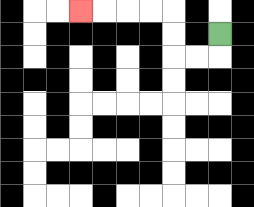{'start': '[9, 1]', 'end': '[3, 0]', 'path_directions': 'D,L,L,U,U,L,L,L,L', 'path_coordinates': '[[9, 1], [9, 2], [8, 2], [7, 2], [7, 1], [7, 0], [6, 0], [5, 0], [4, 0], [3, 0]]'}